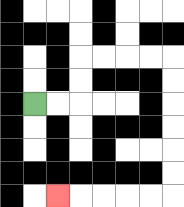{'start': '[1, 4]', 'end': '[2, 8]', 'path_directions': 'R,R,U,U,R,R,R,R,D,D,D,D,D,D,L,L,L,L,L', 'path_coordinates': '[[1, 4], [2, 4], [3, 4], [3, 3], [3, 2], [4, 2], [5, 2], [6, 2], [7, 2], [7, 3], [7, 4], [7, 5], [7, 6], [7, 7], [7, 8], [6, 8], [5, 8], [4, 8], [3, 8], [2, 8]]'}